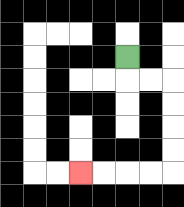{'start': '[5, 2]', 'end': '[3, 7]', 'path_directions': 'D,R,R,D,D,D,D,L,L,L,L', 'path_coordinates': '[[5, 2], [5, 3], [6, 3], [7, 3], [7, 4], [7, 5], [7, 6], [7, 7], [6, 7], [5, 7], [4, 7], [3, 7]]'}